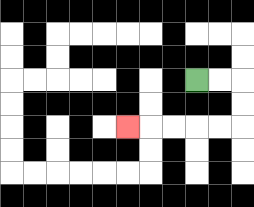{'start': '[8, 3]', 'end': '[5, 5]', 'path_directions': 'R,R,D,D,L,L,L,L,L', 'path_coordinates': '[[8, 3], [9, 3], [10, 3], [10, 4], [10, 5], [9, 5], [8, 5], [7, 5], [6, 5], [5, 5]]'}